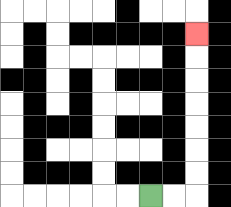{'start': '[6, 8]', 'end': '[8, 1]', 'path_directions': 'R,R,U,U,U,U,U,U,U', 'path_coordinates': '[[6, 8], [7, 8], [8, 8], [8, 7], [8, 6], [8, 5], [8, 4], [8, 3], [8, 2], [8, 1]]'}